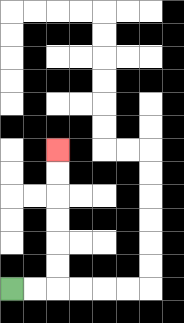{'start': '[0, 12]', 'end': '[2, 6]', 'path_directions': 'R,R,U,U,U,U,U,U', 'path_coordinates': '[[0, 12], [1, 12], [2, 12], [2, 11], [2, 10], [2, 9], [2, 8], [2, 7], [2, 6]]'}